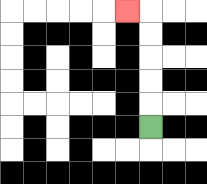{'start': '[6, 5]', 'end': '[5, 0]', 'path_directions': 'U,U,U,U,U,L', 'path_coordinates': '[[6, 5], [6, 4], [6, 3], [6, 2], [6, 1], [6, 0], [5, 0]]'}